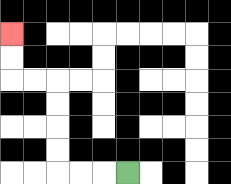{'start': '[5, 7]', 'end': '[0, 1]', 'path_directions': 'L,L,L,U,U,U,U,L,L,U,U', 'path_coordinates': '[[5, 7], [4, 7], [3, 7], [2, 7], [2, 6], [2, 5], [2, 4], [2, 3], [1, 3], [0, 3], [0, 2], [0, 1]]'}